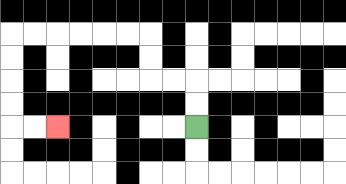{'start': '[8, 5]', 'end': '[2, 5]', 'path_directions': 'U,U,L,L,U,U,L,L,L,L,L,L,D,D,D,D,R,R', 'path_coordinates': '[[8, 5], [8, 4], [8, 3], [7, 3], [6, 3], [6, 2], [6, 1], [5, 1], [4, 1], [3, 1], [2, 1], [1, 1], [0, 1], [0, 2], [0, 3], [0, 4], [0, 5], [1, 5], [2, 5]]'}